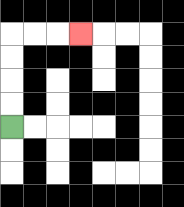{'start': '[0, 5]', 'end': '[3, 1]', 'path_directions': 'U,U,U,U,R,R,R', 'path_coordinates': '[[0, 5], [0, 4], [0, 3], [0, 2], [0, 1], [1, 1], [2, 1], [3, 1]]'}